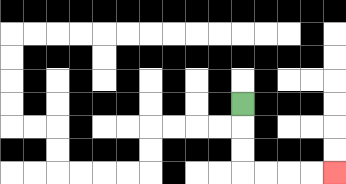{'start': '[10, 4]', 'end': '[14, 7]', 'path_directions': 'D,D,D,R,R,R,R', 'path_coordinates': '[[10, 4], [10, 5], [10, 6], [10, 7], [11, 7], [12, 7], [13, 7], [14, 7]]'}